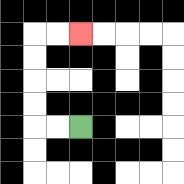{'start': '[3, 5]', 'end': '[3, 1]', 'path_directions': 'L,L,U,U,U,U,R,R', 'path_coordinates': '[[3, 5], [2, 5], [1, 5], [1, 4], [1, 3], [1, 2], [1, 1], [2, 1], [3, 1]]'}